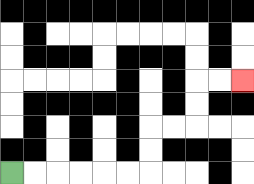{'start': '[0, 7]', 'end': '[10, 3]', 'path_directions': 'R,R,R,R,R,R,U,U,R,R,U,U,R,R', 'path_coordinates': '[[0, 7], [1, 7], [2, 7], [3, 7], [4, 7], [5, 7], [6, 7], [6, 6], [6, 5], [7, 5], [8, 5], [8, 4], [8, 3], [9, 3], [10, 3]]'}